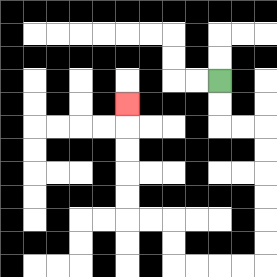{'start': '[9, 3]', 'end': '[5, 4]', 'path_directions': 'D,D,R,R,D,D,D,D,D,D,L,L,L,L,U,U,L,L,U,U,U,U,U', 'path_coordinates': '[[9, 3], [9, 4], [9, 5], [10, 5], [11, 5], [11, 6], [11, 7], [11, 8], [11, 9], [11, 10], [11, 11], [10, 11], [9, 11], [8, 11], [7, 11], [7, 10], [7, 9], [6, 9], [5, 9], [5, 8], [5, 7], [5, 6], [5, 5], [5, 4]]'}